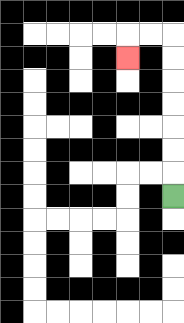{'start': '[7, 8]', 'end': '[5, 2]', 'path_directions': 'U,U,U,U,U,U,U,L,L,D', 'path_coordinates': '[[7, 8], [7, 7], [7, 6], [7, 5], [7, 4], [7, 3], [7, 2], [7, 1], [6, 1], [5, 1], [5, 2]]'}